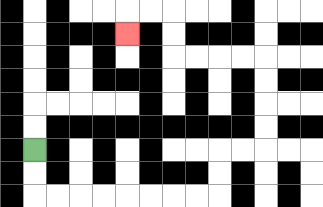{'start': '[1, 6]', 'end': '[5, 1]', 'path_directions': 'D,D,R,R,R,R,R,R,R,R,U,U,R,R,U,U,U,U,L,L,L,L,U,U,L,L,D', 'path_coordinates': '[[1, 6], [1, 7], [1, 8], [2, 8], [3, 8], [4, 8], [5, 8], [6, 8], [7, 8], [8, 8], [9, 8], [9, 7], [9, 6], [10, 6], [11, 6], [11, 5], [11, 4], [11, 3], [11, 2], [10, 2], [9, 2], [8, 2], [7, 2], [7, 1], [7, 0], [6, 0], [5, 0], [5, 1]]'}